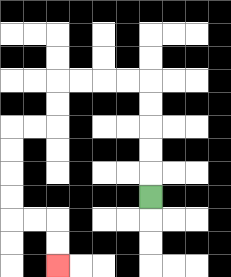{'start': '[6, 8]', 'end': '[2, 11]', 'path_directions': 'U,U,U,U,U,L,L,L,L,D,D,L,L,D,D,D,D,R,R,D,D', 'path_coordinates': '[[6, 8], [6, 7], [6, 6], [6, 5], [6, 4], [6, 3], [5, 3], [4, 3], [3, 3], [2, 3], [2, 4], [2, 5], [1, 5], [0, 5], [0, 6], [0, 7], [0, 8], [0, 9], [1, 9], [2, 9], [2, 10], [2, 11]]'}